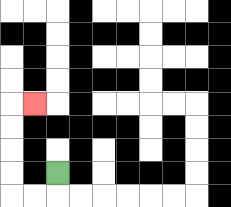{'start': '[2, 7]', 'end': '[1, 4]', 'path_directions': 'D,L,L,U,U,U,U,R', 'path_coordinates': '[[2, 7], [2, 8], [1, 8], [0, 8], [0, 7], [0, 6], [0, 5], [0, 4], [1, 4]]'}